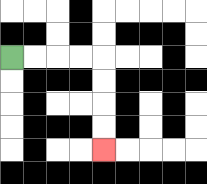{'start': '[0, 2]', 'end': '[4, 6]', 'path_directions': 'R,R,R,R,D,D,D,D', 'path_coordinates': '[[0, 2], [1, 2], [2, 2], [3, 2], [4, 2], [4, 3], [4, 4], [4, 5], [4, 6]]'}